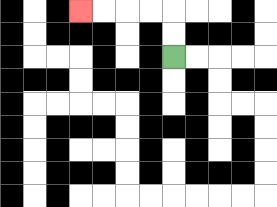{'start': '[7, 2]', 'end': '[3, 0]', 'path_directions': 'U,U,L,L,L,L', 'path_coordinates': '[[7, 2], [7, 1], [7, 0], [6, 0], [5, 0], [4, 0], [3, 0]]'}